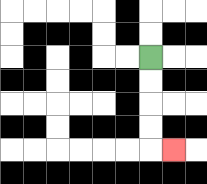{'start': '[6, 2]', 'end': '[7, 6]', 'path_directions': 'D,D,D,D,R', 'path_coordinates': '[[6, 2], [6, 3], [6, 4], [6, 5], [6, 6], [7, 6]]'}